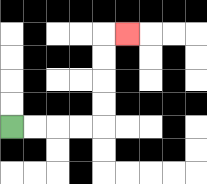{'start': '[0, 5]', 'end': '[5, 1]', 'path_directions': 'R,R,R,R,U,U,U,U,R', 'path_coordinates': '[[0, 5], [1, 5], [2, 5], [3, 5], [4, 5], [4, 4], [4, 3], [4, 2], [4, 1], [5, 1]]'}